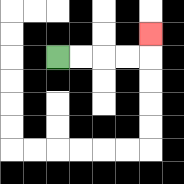{'start': '[2, 2]', 'end': '[6, 1]', 'path_directions': 'R,R,R,R,U', 'path_coordinates': '[[2, 2], [3, 2], [4, 2], [5, 2], [6, 2], [6, 1]]'}